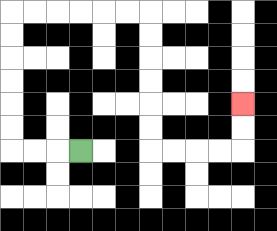{'start': '[3, 6]', 'end': '[10, 4]', 'path_directions': 'L,L,L,U,U,U,U,U,U,R,R,R,R,R,R,D,D,D,D,D,D,R,R,R,R,U,U', 'path_coordinates': '[[3, 6], [2, 6], [1, 6], [0, 6], [0, 5], [0, 4], [0, 3], [0, 2], [0, 1], [0, 0], [1, 0], [2, 0], [3, 0], [4, 0], [5, 0], [6, 0], [6, 1], [6, 2], [6, 3], [6, 4], [6, 5], [6, 6], [7, 6], [8, 6], [9, 6], [10, 6], [10, 5], [10, 4]]'}